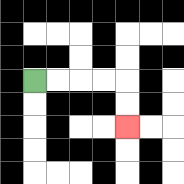{'start': '[1, 3]', 'end': '[5, 5]', 'path_directions': 'R,R,R,R,D,D', 'path_coordinates': '[[1, 3], [2, 3], [3, 3], [4, 3], [5, 3], [5, 4], [5, 5]]'}